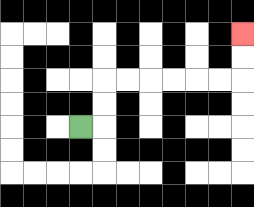{'start': '[3, 5]', 'end': '[10, 1]', 'path_directions': 'R,U,U,R,R,R,R,R,R,U,U', 'path_coordinates': '[[3, 5], [4, 5], [4, 4], [4, 3], [5, 3], [6, 3], [7, 3], [8, 3], [9, 3], [10, 3], [10, 2], [10, 1]]'}